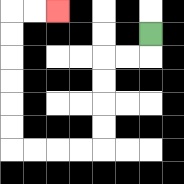{'start': '[6, 1]', 'end': '[2, 0]', 'path_directions': 'D,L,L,D,D,D,D,L,L,L,L,U,U,U,U,U,U,R,R', 'path_coordinates': '[[6, 1], [6, 2], [5, 2], [4, 2], [4, 3], [4, 4], [4, 5], [4, 6], [3, 6], [2, 6], [1, 6], [0, 6], [0, 5], [0, 4], [0, 3], [0, 2], [0, 1], [0, 0], [1, 0], [2, 0]]'}